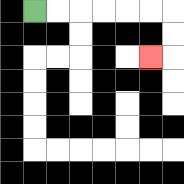{'start': '[1, 0]', 'end': '[6, 2]', 'path_directions': 'R,R,R,R,R,R,D,D,L', 'path_coordinates': '[[1, 0], [2, 0], [3, 0], [4, 0], [5, 0], [6, 0], [7, 0], [7, 1], [7, 2], [6, 2]]'}